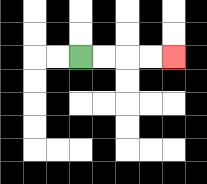{'start': '[3, 2]', 'end': '[7, 2]', 'path_directions': 'R,R,R,R', 'path_coordinates': '[[3, 2], [4, 2], [5, 2], [6, 2], [7, 2]]'}